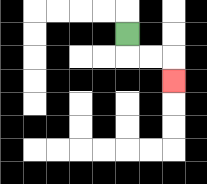{'start': '[5, 1]', 'end': '[7, 3]', 'path_directions': 'D,R,R,D', 'path_coordinates': '[[5, 1], [5, 2], [6, 2], [7, 2], [7, 3]]'}